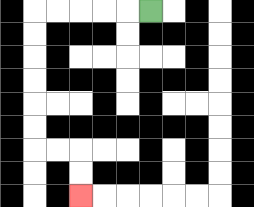{'start': '[6, 0]', 'end': '[3, 8]', 'path_directions': 'L,L,L,L,L,D,D,D,D,D,D,R,R,D,D', 'path_coordinates': '[[6, 0], [5, 0], [4, 0], [3, 0], [2, 0], [1, 0], [1, 1], [1, 2], [1, 3], [1, 4], [1, 5], [1, 6], [2, 6], [3, 6], [3, 7], [3, 8]]'}